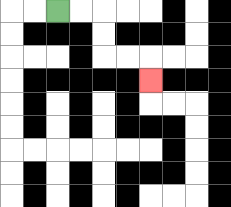{'start': '[2, 0]', 'end': '[6, 3]', 'path_directions': 'R,R,D,D,R,R,D', 'path_coordinates': '[[2, 0], [3, 0], [4, 0], [4, 1], [4, 2], [5, 2], [6, 2], [6, 3]]'}